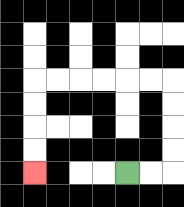{'start': '[5, 7]', 'end': '[1, 7]', 'path_directions': 'R,R,U,U,U,U,L,L,L,L,L,L,D,D,D,D', 'path_coordinates': '[[5, 7], [6, 7], [7, 7], [7, 6], [7, 5], [7, 4], [7, 3], [6, 3], [5, 3], [4, 3], [3, 3], [2, 3], [1, 3], [1, 4], [1, 5], [1, 6], [1, 7]]'}